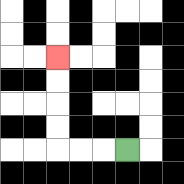{'start': '[5, 6]', 'end': '[2, 2]', 'path_directions': 'L,L,L,U,U,U,U', 'path_coordinates': '[[5, 6], [4, 6], [3, 6], [2, 6], [2, 5], [2, 4], [2, 3], [2, 2]]'}